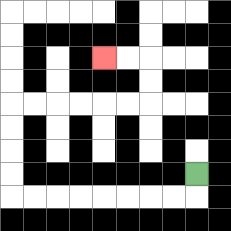{'start': '[8, 7]', 'end': '[4, 2]', 'path_directions': 'D,L,L,L,L,L,L,L,L,U,U,U,U,R,R,R,R,R,R,U,U,L,L', 'path_coordinates': '[[8, 7], [8, 8], [7, 8], [6, 8], [5, 8], [4, 8], [3, 8], [2, 8], [1, 8], [0, 8], [0, 7], [0, 6], [0, 5], [0, 4], [1, 4], [2, 4], [3, 4], [4, 4], [5, 4], [6, 4], [6, 3], [6, 2], [5, 2], [4, 2]]'}